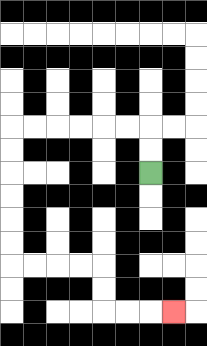{'start': '[6, 7]', 'end': '[7, 13]', 'path_directions': 'U,U,L,L,L,L,L,L,D,D,D,D,D,D,R,R,R,R,D,D,R,R,R', 'path_coordinates': '[[6, 7], [6, 6], [6, 5], [5, 5], [4, 5], [3, 5], [2, 5], [1, 5], [0, 5], [0, 6], [0, 7], [0, 8], [0, 9], [0, 10], [0, 11], [1, 11], [2, 11], [3, 11], [4, 11], [4, 12], [4, 13], [5, 13], [6, 13], [7, 13]]'}